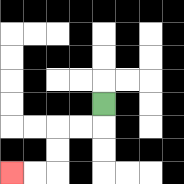{'start': '[4, 4]', 'end': '[0, 7]', 'path_directions': 'D,L,L,D,D,L,L', 'path_coordinates': '[[4, 4], [4, 5], [3, 5], [2, 5], [2, 6], [2, 7], [1, 7], [0, 7]]'}